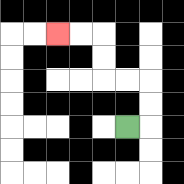{'start': '[5, 5]', 'end': '[2, 1]', 'path_directions': 'R,U,U,L,L,U,U,L,L', 'path_coordinates': '[[5, 5], [6, 5], [6, 4], [6, 3], [5, 3], [4, 3], [4, 2], [4, 1], [3, 1], [2, 1]]'}